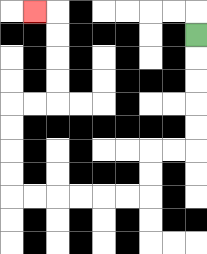{'start': '[8, 1]', 'end': '[1, 0]', 'path_directions': 'D,D,D,D,D,L,L,D,D,L,L,L,L,L,L,U,U,U,U,R,R,U,U,U,U,L', 'path_coordinates': '[[8, 1], [8, 2], [8, 3], [8, 4], [8, 5], [8, 6], [7, 6], [6, 6], [6, 7], [6, 8], [5, 8], [4, 8], [3, 8], [2, 8], [1, 8], [0, 8], [0, 7], [0, 6], [0, 5], [0, 4], [1, 4], [2, 4], [2, 3], [2, 2], [2, 1], [2, 0], [1, 0]]'}